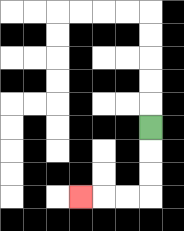{'start': '[6, 5]', 'end': '[3, 8]', 'path_directions': 'D,D,D,L,L,L', 'path_coordinates': '[[6, 5], [6, 6], [6, 7], [6, 8], [5, 8], [4, 8], [3, 8]]'}